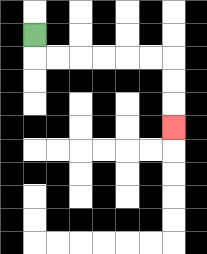{'start': '[1, 1]', 'end': '[7, 5]', 'path_directions': 'D,R,R,R,R,R,R,D,D,D', 'path_coordinates': '[[1, 1], [1, 2], [2, 2], [3, 2], [4, 2], [5, 2], [6, 2], [7, 2], [7, 3], [7, 4], [7, 5]]'}